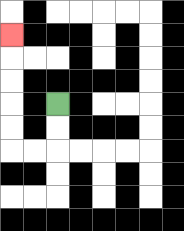{'start': '[2, 4]', 'end': '[0, 1]', 'path_directions': 'D,D,L,L,U,U,U,U,U', 'path_coordinates': '[[2, 4], [2, 5], [2, 6], [1, 6], [0, 6], [0, 5], [0, 4], [0, 3], [0, 2], [0, 1]]'}